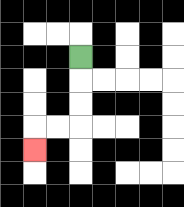{'start': '[3, 2]', 'end': '[1, 6]', 'path_directions': 'D,D,D,L,L,D', 'path_coordinates': '[[3, 2], [3, 3], [3, 4], [3, 5], [2, 5], [1, 5], [1, 6]]'}